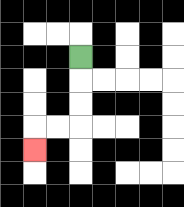{'start': '[3, 2]', 'end': '[1, 6]', 'path_directions': 'D,D,D,L,L,D', 'path_coordinates': '[[3, 2], [3, 3], [3, 4], [3, 5], [2, 5], [1, 5], [1, 6]]'}